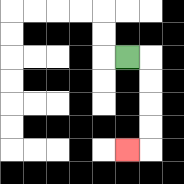{'start': '[5, 2]', 'end': '[5, 6]', 'path_directions': 'R,D,D,D,D,L', 'path_coordinates': '[[5, 2], [6, 2], [6, 3], [6, 4], [6, 5], [6, 6], [5, 6]]'}